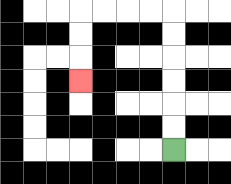{'start': '[7, 6]', 'end': '[3, 3]', 'path_directions': 'U,U,U,U,U,U,L,L,L,L,D,D,D', 'path_coordinates': '[[7, 6], [7, 5], [7, 4], [7, 3], [7, 2], [7, 1], [7, 0], [6, 0], [5, 0], [4, 0], [3, 0], [3, 1], [3, 2], [3, 3]]'}